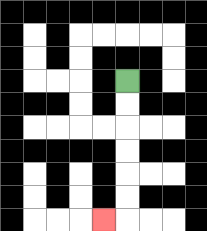{'start': '[5, 3]', 'end': '[4, 9]', 'path_directions': 'D,D,D,D,D,D,L', 'path_coordinates': '[[5, 3], [5, 4], [5, 5], [5, 6], [5, 7], [5, 8], [5, 9], [4, 9]]'}